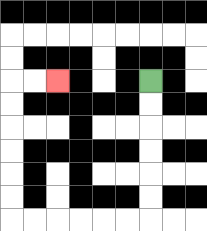{'start': '[6, 3]', 'end': '[2, 3]', 'path_directions': 'D,D,D,D,D,D,L,L,L,L,L,L,U,U,U,U,U,U,R,R', 'path_coordinates': '[[6, 3], [6, 4], [6, 5], [6, 6], [6, 7], [6, 8], [6, 9], [5, 9], [4, 9], [3, 9], [2, 9], [1, 9], [0, 9], [0, 8], [0, 7], [0, 6], [0, 5], [0, 4], [0, 3], [1, 3], [2, 3]]'}